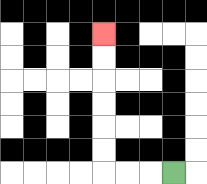{'start': '[7, 7]', 'end': '[4, 1]', 'path_directions': 'L,L,L,U,U,U,U,U,U', 'path_coordinates': '[[7, 7], [6, 7], [5, 7], [4, 7], [4, 6], [4, 5], [4, 4], [4, 3], [4, 2], [4, 1]]'}